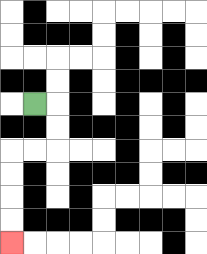{'start': '[1, 4]', 'end': '[0, 10]', 'path_directions': 'R,D,D,L,L,D,D,D,D', 'path_coordinates': '[[1, 4], [2, 4], [2, 5], [2, 6], [1, 6], [0, 6], [0, 7], [0, 8], [0, 9], [0, 10]]'}